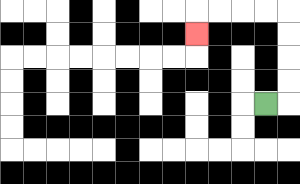{'start': '[11, 4]', 'end': '[8, 1]', 'path_directions': 'R,U,U,U,U,L,L,L,L,D', 'path_coordinates': '[[11, 4], [12, 4], [12, 3], [12, 2], [12, 1], [12, 0], [11, 0], [10, 0], [9, 0], [8, 0], [8, 1]]'}